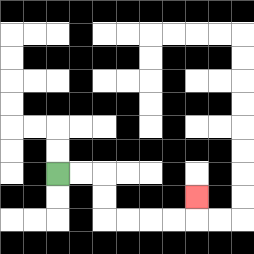{'start': '[2, 7]', 'end': '[8, 8]', 'path_directions': 'R,R,D,D,R,R,R,R,U', 'path_coordinates': '[[2, 7], [3, 7], [4, 7], [4, 8], [4, 9], [5, 9], [6, 9], [7, 9], [8, 9], [8, 8]]'}